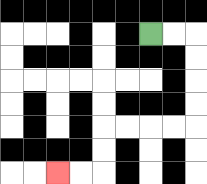{'start': '[6, 1]', 'end': '[2, 7]', 'path_directions': 'R,R,D,D,D,D,L,L,L,L,D,D,L,L', 'path_coordinates': '[[6, 1], [7, 1], [8, 1], [8, 2], [8, 3], [8, 4], [8, 5], [7, 5], [6, 5], [5, 5], [4, 5], [4, 6], [4, 7], [3, 7], [2, 7]]'}